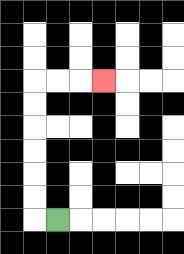{'start': '[2, 9]', 'end': '[4, 3]', 'path_directions': 'L,U,U,U,U,U,U,R,R,R', 'path_coordinates': '[[2, 9], [1, 9], [1, 8], [1, 7], [1, 6], [1, 5], [1, 4], [1, 3], [2, 3], [3, 3], [4, 3]]'}